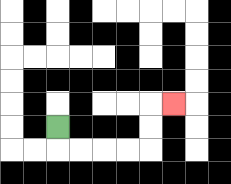{'start': '[2, 5]', 'end': '[7, 4]', 'path_directions': 'D,R,R,R,R,U,U,R', 'path_coordinates': '[[2, 5], [2, 6], [3, 6], [4, 6], [5, 6], [6, 6], [6, 5], [6, 4], [7, 4]]'}